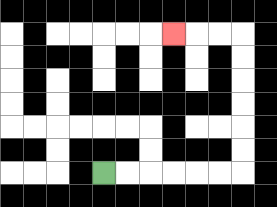{'start': '[4, 7]', 'end': '[7, 1]', 'path_directions': 'R,R,R,R,R,R,U,U,U,U,U,U,L,L,L', 'path_coordinates': '[[4, 7], [5, 7], [6, 7], [7, 7], [8, 7], [9, 7], [10, 7], [10, 6], [10, 5], [10, 4], [10, 3], [10, 2], [10, 1], [9, 1], [8, 1], [7, 1]]'}